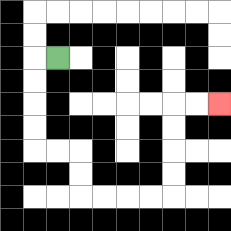{'start': '[2, 2]', 'end': '[9, 4]', 'path_directions': 'L,D,D,D,D,R,R,D,D,R,R,R,R,U,U,U,U,R,R', 'path_coordinates': '[[2, 2], [1, 2], [1, 3], [1, 4], [1, 5], [1, 6], [2, 6], [3, 6], [3, 7], [3, 8], [4, 8], [5, 8], [6, 8], [7, 8], [7, 7], [7, 6], [7, 5], [7, 4], [8, 4], [9, 4]]'}